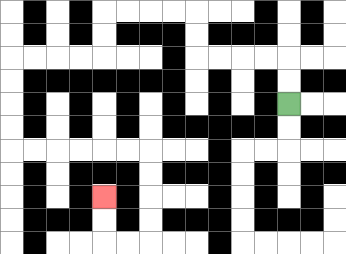{'start': '[12, 4]', 'end': '[4, 8]', 'path_directions': 'U,U,L,L,L,L,U,U,L,L,L,L,D,D,L,L,L,L,D,D,D,D,R,R,R,R,R,R,D,D,D,D,L,L,U,U', 'path_coordinates': '[[12, 4], [12, 3], [12, 2], [11, 2], [10, 2], [9, 2], [8, 2], [8, 1], [8, 0], [7, 0], [6, 0], [5, 0], [4, 0], [4, 1], [4, 2], [3, 2], [2, 2], [1, 2], [0, 2], [0, 3], [0, 4], [0, 5], [0, 6], [1, 6], [2, 6], [3, 6], [4, 6], [5, 6], [6, 6], [6, 7], [6, 8], [6, 9], [6, 10], [5, 10], [4, 10], [4, 9], [4, 8]]'}